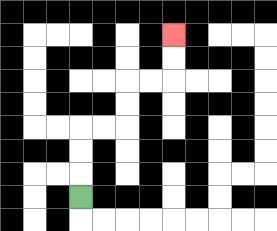{'start': '[3, 8]', 'end': '[7, 1]', 'path_directions': 'U,U,U,R,R,U,U,R,R,U,U', 'path_coordinates': '[[3, 8], [3, 7], [3, 6], [3, 5], [4, 5], [5, 5], [5, 4], [5, 3], [6, 3], [7, 3], [7, 2], [7, 1]]'}